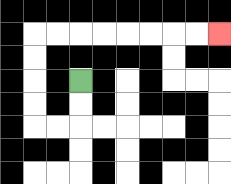{'start': '[3, 3]', 'end': '[9, 1]', 'path_directions': 'D,D,L,L,U,U,U,U,R,R,R,R,R,R,R,R', 'path_coordinates': '[[3, 3], [3, 4], [3, 5], [2, 5], [1, 5], [1, 4], [1, 3], [1, 2], [1, 1], [2, 1], [3, 1], [4, 1], [5, 1], [6, 1], [7, 1], [8, 1], [9, 1]]'}